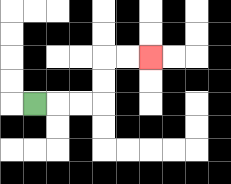{'start': '[1, 4]', 'end': '[6, 2]', 'path_directions': 'R,R,R,U,U,R,R', 'path_coordinates': '[[1, 4], [2, 4], [3, 4], [4, 4], [4, 3], [4, 2], [5, 2], [6, 2]]'}